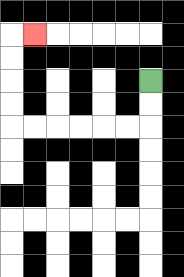{'start': '[6, 3]', 'end': '[1, 1]', 'path_directions': 'D,D,L,L,L,L,L,L,U,U,U,U,R', 'path_coordinates': '[[6, 3], [6, 4], [6, 5], [5, 5], [4, 5], [3, 5], [2, 5], [1, 5], [0, 5], [0, 4], [0, 3], [0, 2], [0, 1], [1, 1]]'}